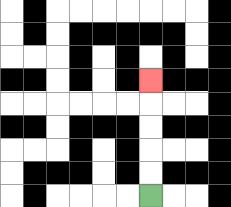{'start': '[6, 8]', 'end': '[6, 3]', 'path_directions': 'U,U,U,U,U', 'path_coordinates': '[[6, 8], [6, 7], [6, 6], [6, 5], [6, 4], [6, 3]]'}